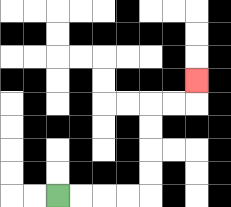{'start': '[2, 8]', 'end': '[8, 3]', 'path_directions': 'R,R,R,R,U,U,U,U,R,R,U', 'path_coordinates': '[[2, 8], [3, 8], [4, 8], [5, 8], [6, 8], [6, 7], [6, 6], [6, 5], [6, 4], [7, 4], [8, 4], [8, 3]]'}